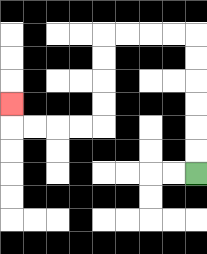{'start': '[8, 7]', 'end': '[0, 4]', 'path_directions': 'U,U,U,U,U,U,L,L,L,L,D,D,D,D,L,L,L,L,U', 'path_coordinates': '[[8, 7], [8, 6], [8, 5], [8, 4], [8, 3], [8, 2], [8, 1], [7, 1], [6, 1], [5, 1], [4, 1], [4, 2], [4, 3], [4, 4], [4, 5], [3, 5], [2, 5], [1, 5], [0, 5], [0, 4]]'}